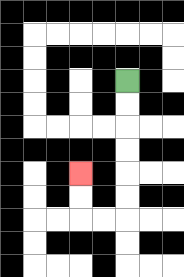{'start': '[5, 3]', 'end': '[3, 7]', 'path_directions': 'D,D,D,D,D,D,L,L,U,U', 'path_coordinates': '[[5, 3], [5, 4], [5, 5], [5, 6], [5, 7], [5, 8], [5, 9], [4, 9], [3, 9], [3, 8], [3, 7]]'}